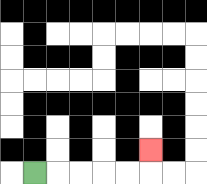{'start': '[1, 7]', 'end': '[6, 6]', 'path_directions': 'R,R,R,R,R,U', 'path_coordinates': '[[1, 7], [2, 7], [3, 7], [4, 7], [5, 7], [6, 7], [6, 6]]'}